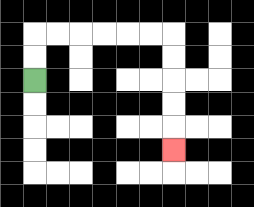{'start': '[1, 3]', 'end': '[7, 6]', 'path_directions': 'U,U,R,R,R,R,R,R,D,D,D,D,D', 'path_coordinates': '[[1, 3], [1, 2], [1, 1], [2, 1], [3, 1], [4, 1], [5, 1], [6, 1], [7, 1], [7, 2], [7, 3], [7, 4], [7, 5], [7, 6]]'}